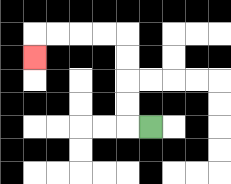{'start': '[6, 5]', 'end': '[1, 2]', 'path_directions': 'L,U,U,U,U,L,L,L,L,D', 'path_coordinates': '[[6, 5], [5, 5], [5, 4], [5, 3], [5, 2], [5, 1], [4, 1], [3, 1], [2, 1], [1, 1], [1, 2]]'}